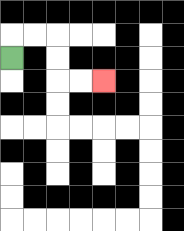{'start': '[0, 2]', 'end': '[4, 3]', 'path_directions': 'U,R,R,D,D,R,R', 'path_coordinates': '[[0, 2], [0, 1], [1, 1], [2, 1], [2, 2], [2, 3], [3, 3], [4, 3]]'}